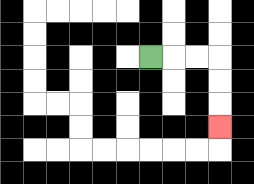{'start': '[6, 2]', 'end': '[9, 5]', 'path_directions': 'R,R,R,D,D,D', 'path_coordinates': '[[6, 2], [7, 2], [8, 2], [9, 2], [9, 3], [9, 4], [9, 5]]'}